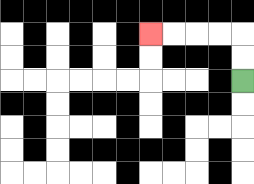{'start': '[10, 3]', 'end': '[6, 1]', 'path_directions': 'U,U,L,L,L,L', 'path_coordinates': '[[10, 3], [10, 2], [10, 1], [9, 1], [8, 1], [7, 1], [6, 1]]'}